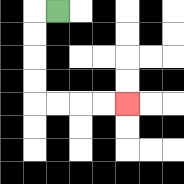{'start': '[2, 0]', 'end': '[5, 4]', 'path_directions': 'L,D,D,D,D,R,R,R,R', 'path_coordinates': '[[2, 0], [1, 0], [1, 1], [1, 2], [1, 3], [1, 4], [2, 4], [3, 4], [4, 4], [5, 4]]'}